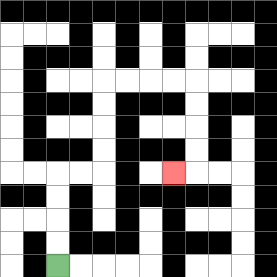{'start': '[2, 11]', 'end': '[7, 7]', 'path_directions': 'U,U,U,U,R,R,U,U,U,U,R,R,R,R,D,D,D,D,L', 'path_coordinates': '[[2, 11], [2, 10], [2, 9], [2, 8], [2, 7], [3, 7], [4, 7], [4, 6], [4, 5], [4, 4], [4, 3], [5, 3], [6, 3], [7, 3], [8, 3], [8, 4], [8, 5], [8, 6], [8, 7], [7, 7]]'}